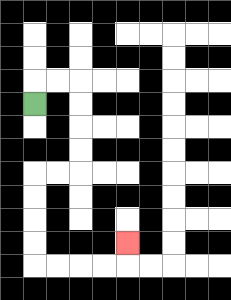{'start': '[1, 4]', 'end': '[5, 10]', 'path_directions': 'U,R,R,D,D,D,D,L,L,D,D,D,D,R,R,R,R,U', 'path_coordinates': '[[1, 4], [1, 3], [2, 3], [3, 3], [3, 4], [3, 5], [3, 6], [3, 7], [2, 7], [1, 7], [1, 8], [1, 9], [1, 10], [1, 11], [2, 11], [3, 11], [4, 11], [5, 11], [5, 10]]'}